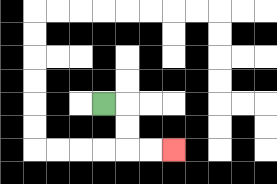{'start': '[4, 4]', 'end': '[7, 6]', 'path_directions': 'R,D,D,R,R', 'path_coordinates': '[[4, 4], [5, 4], [5, 5], [5, 6], [6, 6], [7, 6]]'}